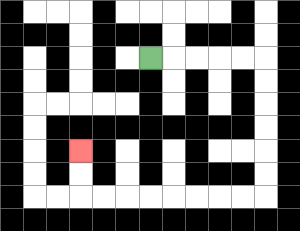{'start': '[6, 2]', 'end': '[3, 6]', 'path_directions': 'R,R,R,R,R,D,D,D,D,D,D,L,L,L,L,L,L,L,L,U,U', 'path_coordinates': '[[6, 2], [7, 2], [8, 2], [9, 2], [10, 2], [11, 2], [11, 3], [11, 4], [11, 5], [11, 6], [11, 7], [11, 8], [10, 8], [9, 8], [8, 8], [7, 8], [6, 8], [5, 8], [4, 8], [3, 8], [3, 7], [3, 6]]'}